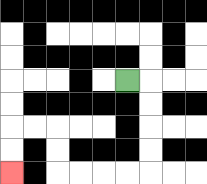{'start': '[5, 3]', 'end': '[0, 7]', 'path_directions': 'R,D,D,D,D,L,L,L,L,U,U,L,L,D,D', 'path_coordinates': '[[5, 3], [6, 3], [6, 4], [6, 5], [6, 6], [6, 7], [5, 7], [4, 7], [3, 7], [2, 7], [2, 6], [2, 5], [1, 5], [0, 5], [0, 6], [0, 7]]'}